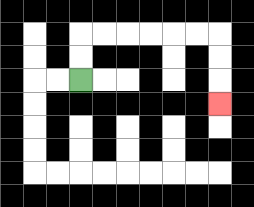{'start': '[3, 3]', 'end': '[9, 4]', 'path_directions': 'U,U,R,R,R,R,R,R,D,D,D', 'path_coordinates': '[[3, 3], [3, 2], [3, 1], [4, 1], [5, 1], [6, 1], [7, 1], [8, 1], [9, 1], [9, 2], [9, 3], [9, 4]]'}